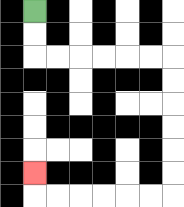{'start': '[1, 0]', 'end': '[1, 7]', 'path_directions': 'D,D,R,R,R,R,R,R,D,D,D,D,D,D,L,L,L,L,L,L,U', 'path_coordinates': '[[1, 0], [1, 1], [1, 2], [2, 2], [3, 2], [4, 2], [5, 2], [6, 2], [7, 2], [7, 3], [7, 4], [7, 5], [7, 6], [7, 7], [7, 8], [6, 8], [5, 8], [4, 8], [3, 8], [2, 8], [1, 8], [1, 7]]'}